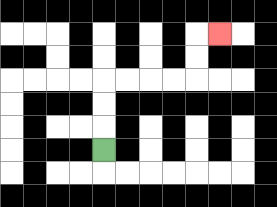{'start': '[4, 6]', 'end': '[9, 1]', 'path_directions': 'U,U,U,R,R,R,R,U,U,R', 'path_coordinates': '[[4, 6], [4, 5], [4, 4], [4, 3], [5, 3], [6, 3], [7, 3], [8, 3], [8, 2], [8, 1], [9, 1]]'}